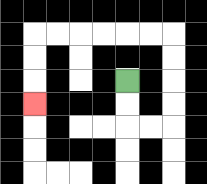{'start': '[5, 3]', 'end': '[1, 4]', 'path_directions': 'D,D,R,R,U,U,U,U,L,L,L,L,L,L,D,D,D', 'path_coordinates': '[[5, 3], [5, 4], [5, 5], [6, 5], [7, 5], [7, 4], [7, 3], [7, 2], [7, 1], [6, 1], [5, 1], [4, 1], [3, 1], [2, 1], [1, 1], [1, 2], [1, 3], [1, 4]]'}